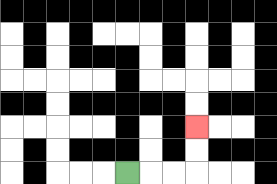{'start': '[5, 7]', 'end': '[8, 5]', 'path_directions': 'R,R,R,U,U', 'path_coordinates': '[[5, 7], [6, 7], [7, 7], [8, 7], [8, 6], [8, 5]]'}